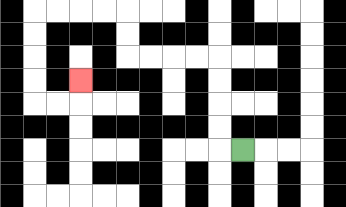{'start': '[10, 6]', 'end': '[3, 3]', 'path_directions': 'L,U,U,U,U,L,L,L,L,U,U,L,L,L,L,D,D,D,D,R,R,U', 'path_coordinates': '[[10, 6], [9, 6], [9, 5], [9, 4], [9, 3], [9, 2], [8, 2], [7, 2], [6, 2], [5, 2], [5, 1], [5, 0], [4, 0], [3, 0], [2, 0], [1, 0], [1, 1], [1, 2], [1, 3], [1, 4], [2, 4], [3, 4], [3, 3]]'}